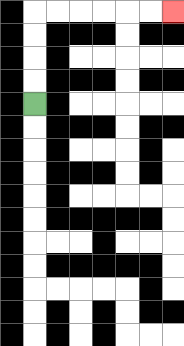{'start': '[1, 4]', 'end': '[7, 0]', 'path_directions': 'U,U,U,U,R,R,R,R,R,R', 'path_coordinates': '[[1, 4], [1, 3], [1, 2], [1, 1], [1, 0], [2, 0], [3, 0], [4, 0], [5, 0], [6, 0], [7, 0]]'}